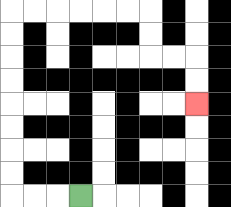{'start': '[3, 8]', 'end': '[8, 4]', 'path_directions': 'L,L,L,U,U,U,U,U,U,U,U,R,R,R,R,R,R,D,D,R,R,D,D', 'path_coordinates': '[[3, 8], [2, 8], [1, 8], [0, 8], [0, 7], [0, 6], [0, 5], [0, 4], [0, 3], [0, 2], [0, 1], [0, 0], [1, 0], [2, 0], [3, 0], [4, 0], [5, 0], [6, 0], [6, 1], [6, 2], [7, 2], [8, 2], [8, 3], [8, 4]]'}